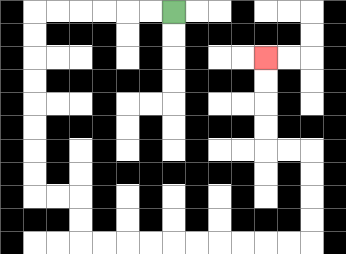{'start': '[7, 0]', 'end': '[11, 2]', 'path_directions': 'L,L,L,L,L,L,D,D,D,D,D,D,D,D,R,R,D,D,R,R,R,R,R,R,R,R,R,R,U,U,U,U,L,L,U,U,U,U', 'path_coordinates': '[[7, 0], [6, 0], [5, 0], [4, 0], [3, 0], [2, 0], [1, 0], [1, 1], [1, 2], [1, 3], [1, 4], [1, 5], [1, 6], [1, 7], [1, 8], [2, 8], [3, 8], [3, 9], [3, 10], [4, 10], [5, 10], [6, 10], [7, 10], [8, 10], [9, 10], [10, 10], [11, 10], [12, 10], [13, 10], [13, 9], [13, 8], [13, 7], [13, 6], [12, 6], [11, 6], [11, 5], [11, 4], [11, 3], [11, 2]]'}